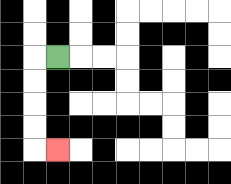{'start': '[2, 2]', 'end': '[2, 6]', 'path_directions': 'L,D,D,D,D,R', 'path_coordinates': '[[2, 2], [1, 2], [1, 3], [1, 4], [1, 5], [1, 6], [2, 6]]'}